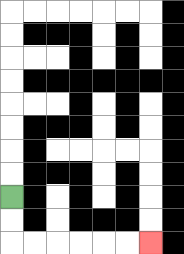{'start': '[0, 8]', 'end': '[6, 10]', 'path_directions': 'D,D,R,R,R,R,R,R', 'path_coordinates': '[[0, 8], [0, 9], [0, 10], [1, 10], [2, 10], [3, 10], [4, 10], [5, 10], [6, 10]]'}